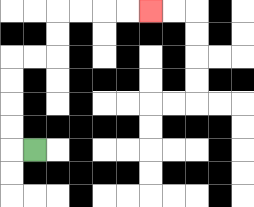{'start': '[1, 6]', 'end': '[6, 0]', 'path_directions': 'L,U,U,U,U,R,R,U,U,R,R,R,R', 'path_coordinates': '[[1, 6], [0, 6], [0, 5], [0, 4], [0, 3], [0, 2], [1, 2], [2, 2], [2, 1], [2, 0], [3, 0], [4, 0], [5, 0], [6, 0]]'}